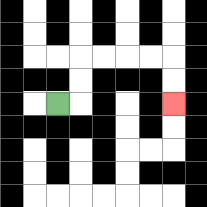{'start': '[2, 4]', 'end': '[7, 4]', 'path_directions': 'R,U,U,R,R,R,R,D,D', 'path_coordinates': '[[2, 4], [3, 4], [3, 3], [3, 2], [4, 2], [5, 2], [6, 2], [7, 2], [7, 3], [7, 4]]'}